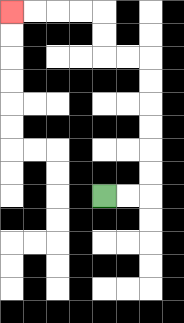{'start': '[4, 8]', 'end': '[0, 0]', 'path_directions': 'R,R,U,U,U,U,U,U,L,L,U,U,L,L,L,L', 'path_coordinates': '[[4, 8], [5, 8], [6, 8], [6, 7], [6, 6], [6, 5], [6, 4], [6, 3], [6, 2], [5, 2], [4, 2], [4, 1], [4, 0], [3, 0], [2, 0], [1, 0], [0, 0]]'}